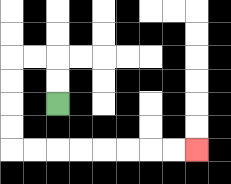{'start': '[2, 4]', 'end': '[8, 6]', 'path_directions': 'U,U,L,L,D,D,D,D,R,R,R,R,R,R,R,R', 'path_coordinates': '[[2, 4], [2, 3], [2, 2], [1, 2], [0, 2], [0, 3], [0, 4], [0, 5], [0, 6], [1, 6], [2, 6], [3, 6], [4, 6], [5, 6], [6, 6], [7, 6], [8, 6]]'}